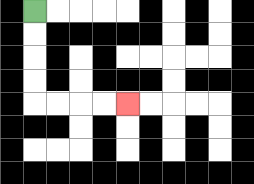{'start': '[1, 0]', 'end': '[5, 4]', 'path_directions': 'D,D,D,D,R,R,R,R', 'path_coordinates': '[[1, 0], [1, 1], [1, 2], [1, 3], [1, 4], [2, 4], [3, 4], [4, 4], [5, 4]]'}